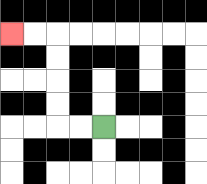{'start': '[4, 5]', 'end': '[0, 1]', 'path_directions': 'L,L,U,U,U,U,L,L', 'path_coordinates': '[[4, 5], [3, 5], [2, 5], [2, 4], [2, 3], [2, 2], [2, 1], [1, 1], [0, 1]]'}